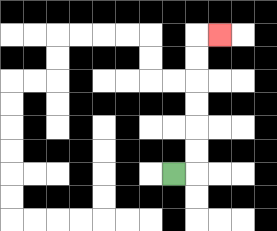{'start': '[7, 7]', 'end': '[9, 1]', 'path_directions': 'R,U,U,U,U,U,U,R', 'path_coordinates': '[[7, 7], [8, 7], [8, 6], [8, 5], [8, 4], [8, 3], [8, 2], [8, 1], [9, 1]]'}